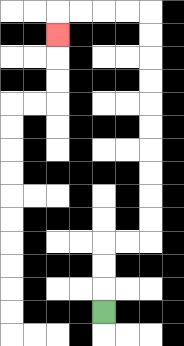{'start': '[4, 13]', 'end': '[2, 1]', 'path_directions': 'U,U,U,R,R,U,U,U,U,U,U,U,U,U,U,L,L,L,L,D', 'path_coordinates': '[[4, 13], [4, 12], [4, 11], [4, 10], [5, 10], [6, 10], [6, 9], [6, 8], [6, 7], [6, 6], [6, 5], [6, 4], [6, 3], [6, 2], [6, 1], [6, 0], [5, 0], [4, 0], [3, 0], [2, 0], [2, 1]]'}